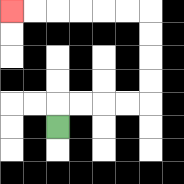{'start': '[2, 5]', 'end': '[0, 0]', 'path_directions': 'U,R,R,R,R,U,U,U,U,L,L,L,L,L,L', 'path_coordinates': '[[2, 5], [2, 4], [3, 4], [4, 4], [5, 4], [6, 4], [6, 3], [6, 2], [6, 1], [6, 0], [5, 0], [4, 0], [3, 0], [2, 0], [1, 0], [0, 0]]'}